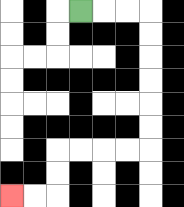{'start': '[3, 0]', 'end': '[0, 8]', 'path_directions': 'R,R,R,D,D,D,D,D,D,L,L,L,L,D,D,L,L', 'path_coordinates': '[[3, 0], [4, 0], [5, 0], [6, 0], [6, 1], [6, 2], [6, 3], [6, 4], [6, 5], [6, 6], [5, 6], [4, 6], [3, 6], [2, 6], [2, 7], [2, 8], [1, 8], [0, 8]]'}